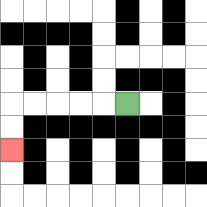{'start': '[5, 4]', 'end': '[0, 6]', 'path_directions': 'L,L,L,L,L,D,D', 'path_coordinates': '[[5, 4], [4, 4], [3, 4], [2, 4], [1, 4], [0, 4], [0, 5], [0, 6]]'}